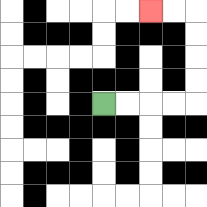{'start': '[4, 4]', 'end': '[6, 0]', 'path_directions': 'R,R,R,R,U,U,U,U,L,L', 'path_coordinates': '[[4, 4], [5, 4], [6, 4], [7, 4], [8, 4], [8, 3], [8, 2], [8, 1], [8, 0], [7, 0], [6, 0]]'}